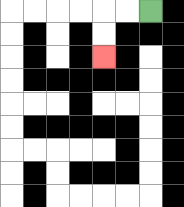{'start': '[6, 0]', 'end': '[4, 2]', 'path_directions': 'L,L,D,D', 'path_coordinates': '[[6, 0], [5, 0], [4, 0], [4, 1], [4, 2]]'}